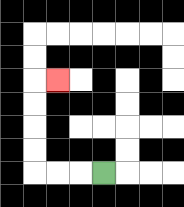{'start': '[4, 7]', 'end': '[2, 3]', 'path_directions': 'L,L,L,U,U,U,U,R', 'path_coordinates': '[[4, 7], [3, 7], [2, 7], [1, 7], [1, 6], [1, 5], [1, 4], [1, 3], [2, 3]]'}